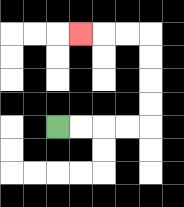{'start': '[2, 5]', 'end': '[3, 1]', 'path_directions': 'R,R,R,R,U,U,U,U,L,L,L', 'path_coordinates': '[[2, 5], [3, 5], [4, 5], [5, 5], [6, 5], [6, 4], [6, 3], [6, 2], [6, 1], [5, 1], [4, 1], [3, 1]]'}